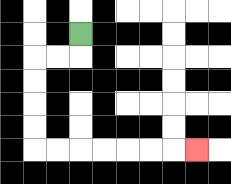{'start': '[3, 1]', 'end': '[8, 6]', 'path_directions': 'D,L,L,D,D,D,D,R,R,R,R,R,R,R', 'path_coordinates': '[[3, 1], [3, 2], [2, 2], [1, 2], [1, 3], [1, 4], [1, 5], [1, 6], [2, 6], [3, 6], [4, 6], [5, 6], [6, 6], [7, 6], [8, 6]]'}